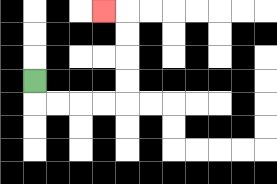{'start': '[1, 3]', 'end': '[4, 0]', 'path_directions': 'D,R,R,R,R,U,U,U,U,L', 'path_coordinates': '[[1, 3], [1, 4], [2, 4], [3, 4], [4, 4], [5, 4], [5, 3], [5, 2], [5, 1], [5, 0], [4, 0]]'}